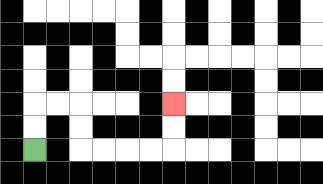{'start': '[1, 6]', 'end': '[7, 4]', 'path_directions': 'U,U,R,R,D,D,R,R,R,R,U,U', 'path_coordinates': '[[1, 6], [1, 5], [1, 4], [2, 4], [3, 4], [3, 5], [3, 6], [4, 6], [5, 6], [6, 6], [7, 6], [7, 5], [7, 4]]'}